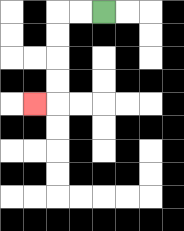{'start': '[4, 0]', 'end': '[1, 4]', 'path_directions': 'L,L,D,D,D,D,L', 'path_coordinates': '[[4, 0], [3, 0], [2, 0], [2, 1], [2, 2], [2, 3], [2, 4], [1, 4]]'}